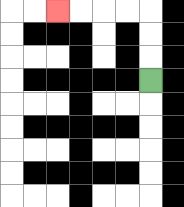{'start': '[6, 3]', 'end': '[2, 0]', 'path_directions': 'U,U,U,L,L,L,L', 'path_coordinates': '[[6, 3], [6, 2], [6, 1], [6, 0], [5, 0], [4, 0], [3, 0], [2, 0]]'}